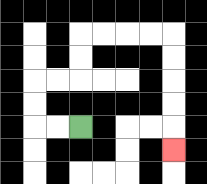{'start': '[3, 5]', 'end': '[7, 6]', 'path_directions': 'L,L,U,U,R,R,U,U,R,R,R,R,D,D,D,D,D', 'path_coordinates': '[[3, 5], [2, 5], [1, 5], [1, 4], [1, 3], [2, 3], [3, 3], [3, 2], [3, 1], [4, 1], [5, 1], [6, 1], [7, 1], [7, 2], [7, 3], [7, 4], [7, 5], [7, 6]]'}